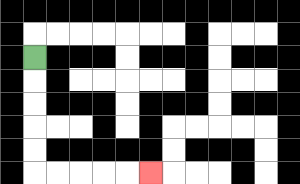{'start': '[1, 2]', 'end': '[6, 7]', 'path_directions': 'D,D,D,D,D,R,R,R,R,R', 'path_coordinates': '[[1, 2], [1, 3], [1, 4], [1, 5], [1, 6], [1, 7], [2, 7], [3, 7], [4, 7], [5, 7], [6, 7]]'}